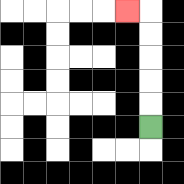{'start': '[6, 5]', 'end': '[5, 0]', 'path_directions': 'U,U,U,U,U,L', 'path_coordinates': '[[6, 5], [6, 4], [6, 3], [6, 2], [6, 1], [6, 0], [5, 0]]'}